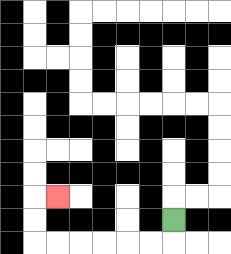{'start': '[7, 9]', 'end': '[2, 8]', 'path_directions': 'D,L,L,L,L,L,L,U,U,R', 'path_coordinates': '[[7, 9], [7, 10], [6, 10], [5, 10], [4, 10], [3, 10], [2, 10], [1, 10], [1, 9], [1, 8], [2, 8]]'}